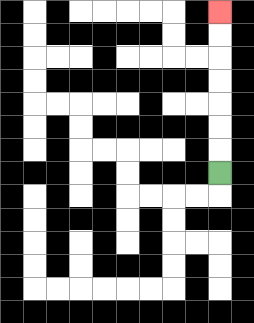{'start': '[9, 7]', 'end': '[9, 0]', 'path_directions': 'U,U,U,U,U,U,U', 'path_coordinates': '[[9, 7], [9, 6], [9, 5], [9, 4], [9, 3], [9, 2], [9, 1], [9, 0]]'}